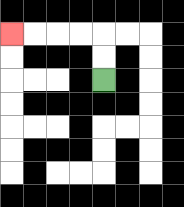{'start': '[4, 3]', 'end': '[0, 1]', 'path_directions': 'U,U,L,L,L,L', 'path_coordinates': '[[4, 3], [4, 2], [4, 1], [3, 1], [2, 1], [1, 1], [0, 1]]'}